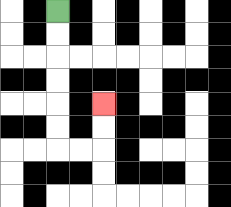{'start': '[2, 0]', 'end': '[4, 4]', 'path_directions': 'D,D,D,D,D,D,R,R,U,U', 'path_coordinates': '[[2, 0], [2, 1], [2, 2], [2, 3], [2, 4], [2, 5], [2, 6], [3, 6], [4, 6], [4, 5], [4, 4]]'}